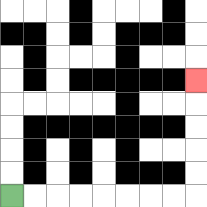{'start': '[0, 8]', 'end': '[8, 3]', 'path_directions': 'R,R,R,R,R,R,R,R,U,U,U,U,U', 'path_coordinates': '[[0, 8], [1, 8], [2, 8], [3, 8], [4, 8], [5, 8], [6, 8], [7, 8], [8, 8], [8, 7], [8, 6], [8, 5], [8, 4], [8, 3]]'}